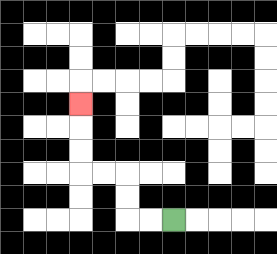{'start': '[7, 9]', 'end': '[3, 4]', 'path_directions': 'L,L,U,U,L,L,U,U,U', 'path_coordinates': '[[7, 9], [6, 9], [5, 9], [5, 8], [5, 7], [4, 7], [3, 7], [3, 6], [3, 5], [3, 4]]'}